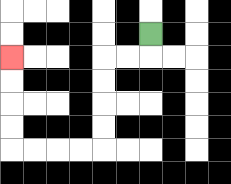{'start': '[6, 1]', 'end': '[0, 2]', 'path_directions': 'D,L,L,D,D,D,D,L,L,L,L,U,U,U,U', 'path_coordinates': '[[6, 1], [6, 2], [5, 2], [4, 2], [4, 3], [4, 4], [4, 5], [4, 6], [3, 6], [2, 6], [1, 6], [0, 6], [0, 5], [0, 4], [0, 3], [0, 2]]'}